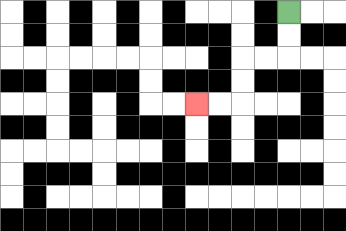{'start': '[12, 0]', 'end': '[8, 4]', 'path_directions': 'D,D,L,L,D,D,L,L', 'path_coordinates': '[[12, 0], [12, 1], [12, 2], [11, 2], [10, 2], [10, 3], [10, 4], [9, 4], [8, 4]]'}